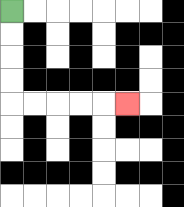{'start': '[0, 0]', 'end': '[5, 4]', 'path_directions': 'D,D,D,D,R,R,R,R,R', 'path_coordinates': '[[0, 0], [0, 1], [0, 2], [0, 3], [0, 4], [1, 4], [2, 4], [3, 4], [4, 4], [5, 4]]'}